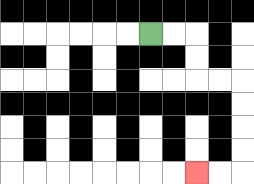{'start': '[6, 1]', 'end': '[8, 7]', 'path_directions': 'R,R,D,D,R,R,D,D,D,D,L,L', 'path_coordinates': '[[6, 1], [7, 1], [8, 1], [8, 2], [8, 3], [9, 3], [10, 3], [10, 4], [10, 5], [10, 6], [10, 7], [9, 7], [8, 7]]'}